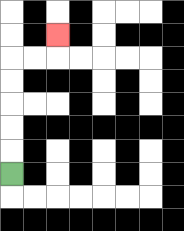{'start': '[0, 7]', 'end': '[2, 1]', 'path_directions': 'U,U,U,U,U,R,R,U', 'path_coordinates': '[[0, 7], [0, 6], [0, 5], [0, 4], [0, 3], [0, 2], [1, 2], [2, 2], [2, 1]]'}